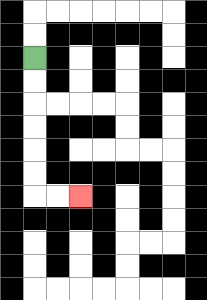{'start': '[1, 2]', 'end': '[3, 8]', 'path_directions': 'D,D,D,D,D,D,R,R', 'path_coordinates': '[[1, 2], [1, 3], [1, 4], [1, 5], [1, 6], [1, 7], [1, 8], [2, 8], [3, 8]]'}